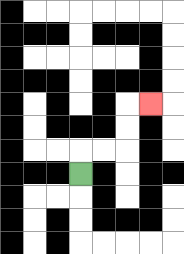{'start': '[3, 7]', 'end': '[6, 4]', 'path_directions': 'U,R,R,U,U,R', 'path_coordinates': '[[3, 7], [3, 6], [4, 6], [5, 6], [5, 5], [5, 4], [6, 4]]'}